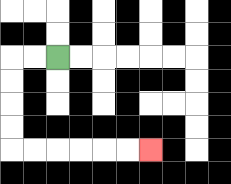{'start': '[2, 2]', 'end': '[6, 6]', 'path_directions': 'L,L,D,D,D,D,R,R,R,R,R,R', 'path_coordinates': '[[2, 2], [1, 2], [0, 2], [0, 3], [0, 4], [0, 5], [0, 6], [1, 6], [2, 6], [3, 6], [4, 6], [5, 6], [6, 6]]'}